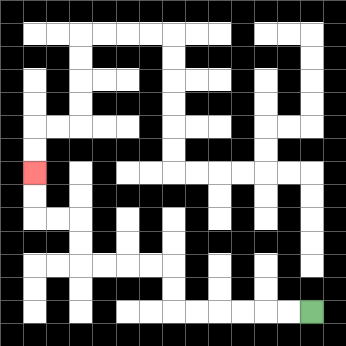{'start': '[13, 13]', 'end': '[1, 7]', 'path_directions': 'L,L,L,L,L,L,U,U,L,L,L,L,U,U,L,L,U,U', 'path_coordinates': '[[13, 13], [12, 13], [11, 13], [10, 13], [9, 13], [8, 13], [7, 13], [7, 12], [7, 11], [6, 11], [5, 11], [4, 11], [3, 11], [3, 10], [3, 9], [2, 9], [1, 9], [1, 8], [1, 7]]'}